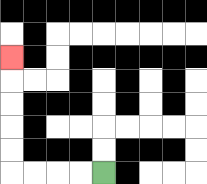{'start': '[4, 7]', 'end': '[0, 2]', 'path_directions': 'L,L,L,L,U,U,U,U,U', 'path_coordinates': '[[4, 7], [3, 7], [2, 7], [1, 7], [0, 7], [0, 6], [0, 5], [0, 4], [0, 3], [0, 2]]'}